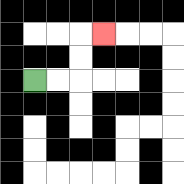{'start': '[1, 3]', 'end': '[4, 1]', 'path_directions': 'R,R,U,U,R', 'path_coordinates': '[[1, 3], [2, 3], [3, 3], [3, 2], [3, 1], [4, 1]]'}